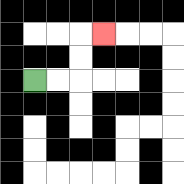{'start': '[1, 3]', 'end': '[4, 1]', 'path_directions': 'R,R,U,U,R', 'path_coordinates': '[[1, 3], [2, 3], [3, 3], [3, 2], [3, 1], [4, 1]]'}